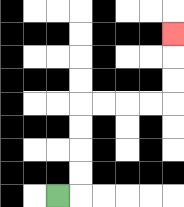{'start': '[2, 8]', 'end': '[7, 1]', 'path_directions': 'R,U,U,U,U,R,R,R,R,U,U,U', 'path_coordinates': '[[2, 8], [3, 8], [3, 7], [3, 6], [3, 5], [3, 4], [4, 4], [5, 4], [6, 4], [7, 4], [7, 3], [7, 2], [7, 1]]'}